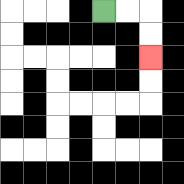{'start': '[4, 0]', 'end': '[6, 2]', 'path_directions': 'R,R,D,D', 'path_coordinates': '[[4, 0], [5, 0], [6, 0], [6, 1], [6, 2]]'}